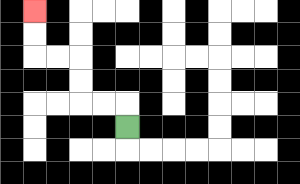{'start': '[5, 5]', 'end': '[1, 0]', 'path_directions': 'U,L,L,U,U,L,L,U,U', 'path_coordinates': '[[5, 5], [5, 4], [4, 4], [3, 4], [3, 3], [3, 2], [2, 2], [1, 2], [1, 1], [1, 0]]'}